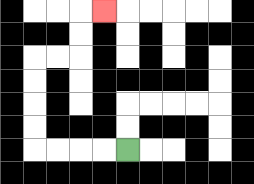{'start': '[5, 6]', 'end': '[4, 0]', 'path_directions': 'L,L,L,L,U,U,U,U,R,R,U,U,R', 'path_coordinates': '[[5, 6], [4, 6], [3, 6], [2, 6], [1, 6], [1, 5], [1, 4], [1, 3], [1, 2], [2, 2], [3, 2], [3, 1], [3, 0], [4, 0]]'}